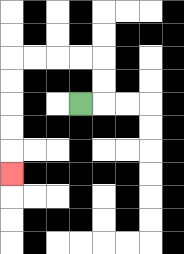{'start': '[3, 4]', 'end': '[0, 7]', 'path_directions': 'R,U,U,L,L,L,L,D,D,D,D,D', 'path_coordinates': '[[3, 4], [4, 4], [4, 3], [4, 2], [3, 2], [2, 2], [1, 2], [0, 2], [0, 3], [0, 4], [0, 5], [0, 6], [0, 7]]'}